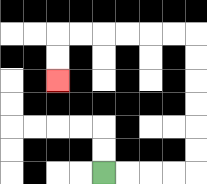{'start': '[4, 7]', 'end': '[2, 3]', 'path_directions': 'R,R,R,R,U,U,U,U,U,U,L,L,L,L,L,L,D,D', 'path_coordinates': '[[4, 7], [5, 7], [6, 7], [7, 7], [8, 7], [8, 6], [8, 5], [8, 4], [8, 3], [8, 2], [8, 1], [7, 1], [6, 1], [5, 1], [4, 1], [3, 1], [2, 1], [2, 2], [2, 3]]'}